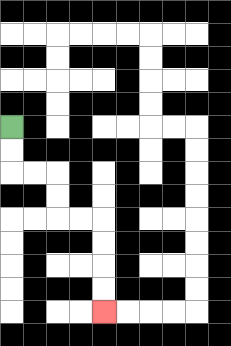{'start': '[0, 5]', 'end': '[4, 13]', 'path_directions': 'D,D,R,R,D,D,R,R,D,D,D,D', 'path_coordinates': '[[0, 5], [0, 6], [0, 7], [1, 7], [2, 7], [2, 8], [2, 9], [3, 9], [4, 9], [4, 10], [4, 11], [4, 12], [4, 13]]'}